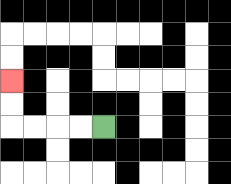{'start': '[4, 5]', 'end': '[0, 3]', 'path_directions': 'L,L,L,L,U,U', 'path_coordinates': '[[4, 5], [3, 5], [2, 5], [1, 5], [0, 5], [0, 4], [0, 3]]'}